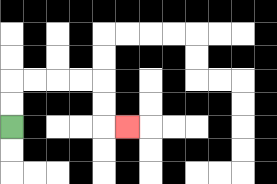{'start': '[0, 5]', 'end': '[5, 5]', 'path_directions': 'U,U,R,R,R,R,D,D,R', 'path_coordinates': '[[0, 5], [0, 4], [0, 3], [1, 3], [2, 3], [3, 3], [4, 3], [4, 4], [4, 5], [5, 5]]'}